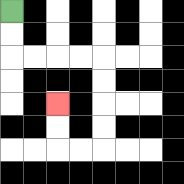{'start': '[0, 0]', 'end': '[2, 4]', 'path_directions': 'D,D,R,R,R,R,D,D,D,D,L,L,U,U', 'path_coordinates': '[[0, 0], [0, 1], [0, 2], [1, 2], [2, 2], [3, 2], [4, 2], [4, 3], [4, 4], [4, 5], [4, 6], [3, 6], [2, 6], [2, 5], [2, 4]]'}